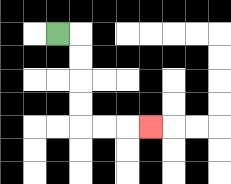{'start': '[2, 1]', 'end': '[6, 5]', 'path_directions': 'R,D,D,D,D,R,R,R', 'path_coordinates': '[[2, 1], [3, 1], [3, 2], [3, 3], [3, 4], [3, 5], [4, 5], [5, 5], [6, 5]]'}